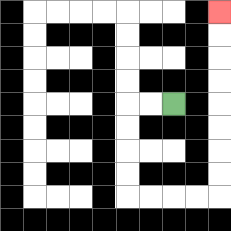{'start': '[7, 4]', 'end': '[9, 0]', 'path_directions': 'L,L,D,D,D,D,R,R,R,R,U,U,U,U,U,U,U,U', 'path_coordinates': '[[7, 4], [6, 4], [5, 4], [5, 5], [5, 6], [5, 7], [5, 8], [6, 8], [7, 8], [8, 8], [9, 8], [9, 7], [9, 6], [9, 5], [9, 4], [9, 3], [9, 2], [9, 1], [9, 0]]'}